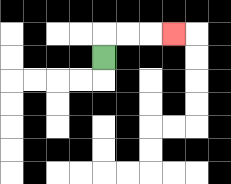{'start': '[4, 2]', 'end': '[7, 1]', 'path_directions': 'U,R,R,R', 'path_coordinates': '[[4, 2], [4, 1], [5, 1], [6, 1], [7, 1]]'}